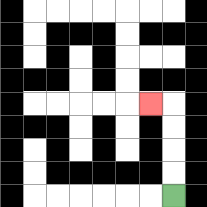{'start': '[7, 8]', 'end': '[6, 4]', 'path_directions': 'U,U,U,U,L', 'path_coordinates': '[[7, 8], [7, 7], [7, 6], [7, 5], [7, 4], [6, 4]]'}